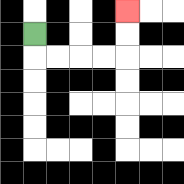{'start': '[1, 1]', 'end': '[5, 0]', 'path_directions': 'D,R,R,R,R,U,U', 'path_coordinates': '[[1, 1], [1, 2], [2, 2], [3, 2], [4, 2], [5, 2], [5, 1], [5, 0]]'}